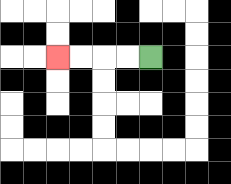{'start': '[6, 2]', 'end': '[2, 2]', 'path_directions': 'L,L,L,L', 'path_coordinates': '[[6, 2], [5, 2], [4, 2], [3, 2], [2, 2]]'}